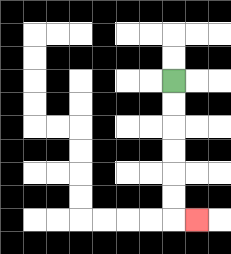{'start': '[7, 3]', 'end': '[8, 9]', 'path_directions': 'D,D,D,D,D,D,R', 'path_coordinates': '[[7, 3], [7, 4], [7, 5], [7, 6], [7, 7], [7, 8], [7, 9], [8, 9]]'}